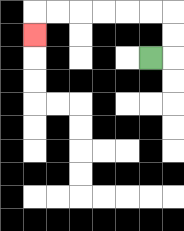{'start': '[6, 2]', 'end': '[1, 1]', 'path_directions': 'R,U,U,L,L,L,L,L,L,D', 'path_coordinates': '[[6, 2], [7, 2], [7, 1], [7, 0], [6, 0], [5, 0], [4, 0], [3, 0], [2, 0], [1, 0], [1, 1]]'}